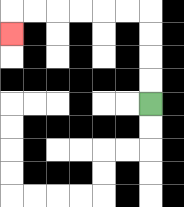{'start': '[6, 4]', 'end': '[0, 1]', 'path_directions': 'U,U,U,U,L,L,L,L,L,L,D', 'path_coordinates': '[[6, 4], [6, 3], [6, 2], [6, 1], [6, 0], [5, 0], [4, 0], [3, 0], [2, 0], [1, 0], [0, 0], [0, 1]]'}